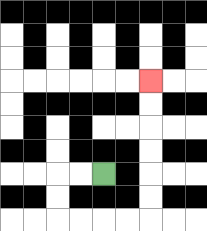{'start': '[4, 7]', 'end': '[6, 3]', 'path_directions': 'L,L,D,D,R,R,R,R,U,U,U,U,U,U', 'path_coordinates': '[[4, 7], [3, 7], [2, 7], [2, 8], [2, 9], [3, 9], [4, 9], [5, 9], [6, 9], [6, 8], [6, 7], [6, 6], [6, 5], [6, 4], [6, 3]]'}